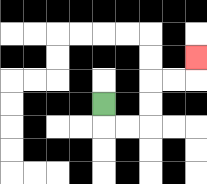{'start': '[4, 4]', 'end': '[8, 2]', 'path_directions': 'D,R,R,U,U,R,R,U', 'path_coordinates': '[[4, 4], [4, 5], [5, 5], [6, 5], [6, 4], [6, 3], [7, 3], [8, 3], [8, 2]]'}